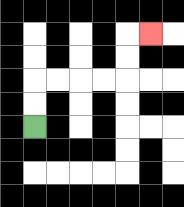{'start': '[1, 5]', 'end': '[6, 1]', 'path_directions': 'U,U,R,R,R,R,U,U,R', 'path_coordinates': '[[1, 5], [1, 4], [1, 3], [2, 3], [3, 3], [4, 3], [5, 3], [5, 2], [5, 1], [6, 1]]'}